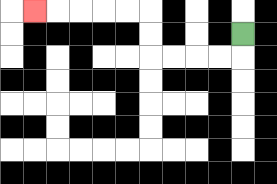{'start': '[10, 1]', 'end': '[1, 0]', 'path_directions': 'D,L,L,L,L,U,U,L,L,L,L,L', 'path_coordinates': '[[10, 1], [10, 2], [9, 2], [8, 2], [7, 2], [6, 2], [6, 1], [6, 0], [5, 0], [4, 0], [3, 0], [2, 0], [1, 0]]'}